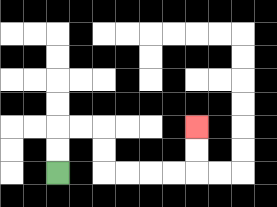{'start': '[2, 7]', 'end': '[8, 5]', 'path_directions': 'U,U,R,R,D,D,R,R,R,R,U,U', 'path_coordinates': '[[2, 7], [2, 6], [2, 5], [3, 5], [4, 5], [4, 6], [4, 7], [5, 7], [6, 7], [7, 7], [8, 7], [8, 6], [8, 5]]'}